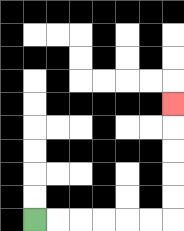{'start': '[1, 9]', 'end': '[7, 4]', 'path_directions': 'R,R,R,R,R,R,U,U,U,U,U', 'path_coordinates': '[[1, 9], [2, 9], [3, 9], [4, 9], [5, 9], [6, 9], [7, 9], [7, 8], [7, 7], [7, 6], [7, 5], [7, 4]]'}